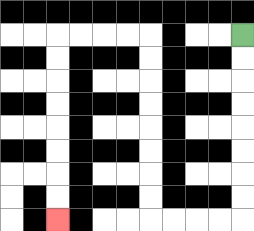{'start': '[10, 1]', 'end': '[2, 9]', 'path_directions': 'D,D,D,D,D,D,D,D,L,L,L,L,U,U,U,U,U,U,U,U,L,L,L,L,D,D,D,D,D,D,D,D', 'path_coordinates': '[[10, 1], [10, 2], [10, 3], [10, 4], [10, 5], [10, 6], [10, 7], [10, 8], [10, 9], [9, 9], [8, 9], [7, 9], [6, 9], [6, 8], [6, 7], [6, 6], [6, 5], [6, 4], [6, 3], [6, 2], [6, 1], [5, 1], [4, 1], [3, 1], [2, 1], [2, 2], [2, 3], [2, 4], [2, 5], [2, 6], [2, 7], [2, 8], [2, 9]]'}